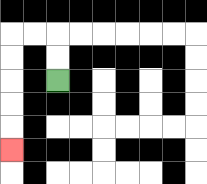{'start': '[2, 3]', 'end': '[0, 6]', 'path_directions': 'U,U,L,L,D,D,D,D,D', 'path_coordinates': '[[2, 3], [2, 2], [2, 1], [1, 1], [0, 1], [0, 2], [0, 3], [0, 4], [0, 5], [0, 6]]'}